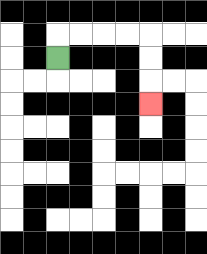{'start': '[2, 2]', 'end': '[6, 4]', 'path_directions': 'U,R,R,R,R,D,D,D', 'path_coordinates': '[[2, 2], [2, 1], [3, 1], [4, 1], [5, 1], [6, 1], [6, 2], [6, 3], [6, 4]]'}